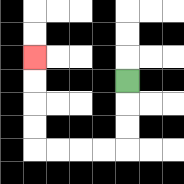{'start': '[5, 3]', 'end': '[1, 2]', 'path_directions': 'D,D,D,L,L,L,L,U,U,U,U', 'path_coordinates': '[[5, 3], [5, 4], [5, 5], [5, 6], [4, 6], [3, 6], [2, 6], [1, 6], [1, 5], [1, 4], [1, 3], [1, 2]]'}